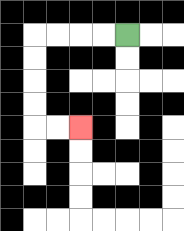{'start': '[5, 1]', 'end': '[3, 5]', 'path_directions': 'L,L,L,L,D,D,D,D,R,R', 'path_coordinates': '[[5, 1], [4, 1], [3, 1], [2, 1], [1, 1], [1, 2], [1, 3], [1, 4], [1, 5], [2, 5], [3, 5]]'}